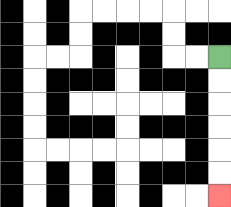{'start': '[9, 2]', 'end': '[9, 8]', 'path_directions': 'D,D,D,D,D,D', 'path_coordinates': '[[9, 2], [9, 3], [9, 4], [9, 5], [9, 6], [9, 7], [9, 8]]'}